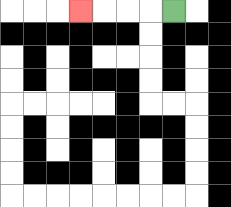{'start': '[7, 0]', 'end': '[3, 0]', 'path_directions': 'L,L,L,L', 'path_coordinates': '[[7, 0], [6, 0], [5, 0], [4, 0], [3, 0]]'}